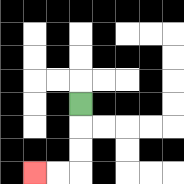{'start': '[3, 4]', 'end': '[1, 7]', 'path_directions': 'D,D,D,L,L', 'path_coordinates': '[[3, 4], [3, 5], [3, 6], [3, 7], [2, 7], [1, 7]]'}